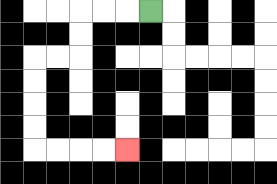{'start': '[6, 0]', 'end': '[5, 6]', 'path_directions': 'L,L,L,D,D,L,L,D,D,D,D,R,R,R,R', 'path_coordinates': '[[6, 0], [5, 0], [4, 0], [3, 0], [3, 1], [3, 2], [2, 2], [1, 2], [1, 3], [1, 4], [1, 5], [1, 6], [2, 6], [3, 6], [4, 6], [5, 6]]'}